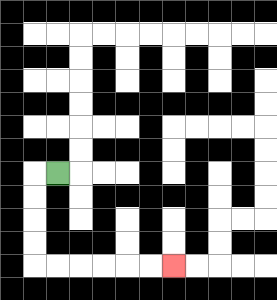{'start': '[2, 7]', 'end': '[7, 11]', 'path_directions': 'L,D,D,D,D,R,R,R,R,R,R', 'path_coordinates': '[[2, 7], [1, 7], [1, 8], [1, 9], [1, 10], [1, 11], [2, 11], [3, 11], [4, 11], [5, 11], [6, 11], [7, 11]]'}